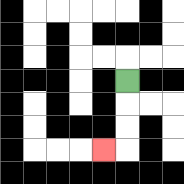{'start': '[5, 3]', 'end': '[4, 6]', 'path_directions': 'D,D,D,L', 'path_coordinates': '[[5, 3], [5, 4], [5, 5], [5, 6], [4, 6]]'}